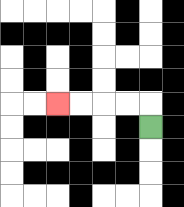{'start': '[6, 5]', 'end': '[2, 4]', 'path_directions': 'U,L,L,L,L', 'path_coordinates': '[[6, 5], [6, 4], [5, 4], [4, 4], [3, 4], [2, 4]]'}